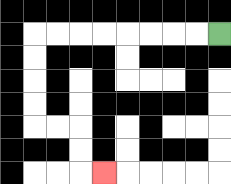{'start': '[9, 1]', 'end': '[4, 7]', 'path_directions': 'L,L,L,L,L,L,L,L,D,D,D,D,R,R,D,D,R', 'path_coordinates': '[[9, 1], [8, 1], [7, 1], [6, 1], [5, 1], [4, 1], [3, 1], [2, 1], [1, 1], [1, 2], [1, 3], [1, 4], [1, 5], [2, 5], [3, 5], [3, 6], [3, 7], [4, 7]]'}